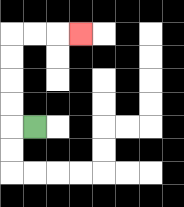{'start': '[1, 5]', 'end': '[3, 1]', 'path_directions': 'L,U,U,U,U,R,R,R', 'path_coordinates': '[[1, 5], [0, 5], [0, 4], [0, 3], [0, 2], [0, 1], [1, 1], [2, 1], [3, 1]]'}